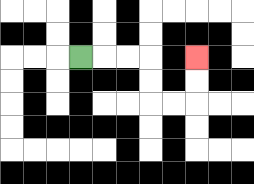{'start': '[3, 2]', 'end': '[8, 2]', 'path_directions': 'R,R,R,D,D,R,R,U,U', 'path_coordinates': '[[3, 2], [4, 2], [5, 2], [6, 2], [6, 3], [6, 4], [7, 4], [8, 4], [8, 3], [8, 2]]'}